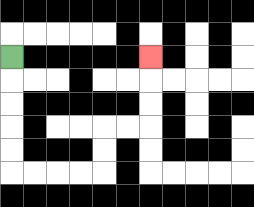{'start': '[0, 2]', 'end': '[6, 2]', 'path_directions': 'D,D,D,D,D,R,R,R,R,U,U,R,R,U,U,U', 'path_coordinates': '[[0, 2], [0, 3], [0, 4], [0, 5], [0, 6], [0, 7], [1, 7], [2, 7], [3, 7], [4, 7], [4, 6], [4, 5], [5, 5], [6, 5], [6, 4], [6, 3], [6, 2]]'}